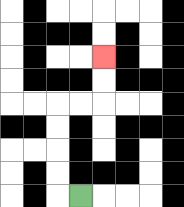{'start': '[3, 8]', 'end': '[4, 2]', 'path_directions': 'L,U,U,U,U,R,R,U,U', 'path_coordinates': '[[3, 8], [2, 8], [2, 7], [2, 6], [2, 5], [2, 4], [3, 4], [4, 4], [4, 3], [4, 2]]'}